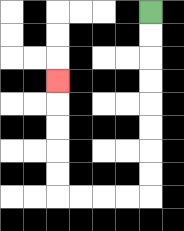{'start': '[6, 0]', 'end': '[2, 3]', 'path_directions': 'D,D,D,D,D,D,D,D,L,L,L,L,U,U,U,U,U', 'path_coordinates': '[[6, 0], [6, 1], [6, 2], [6, 3], [6, 4], [6, 5], [6, 6], [6, 7], [6, 8], [5, 8], [4, 8], [3, 8], [2, 8], [2, 7], [2, 6], [2, 5], [2, 4], [2, 3]]'}